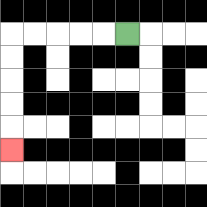{'start': '[5, 1]', 'end': '[0, 6]', 'path_directions': 'L,L,L,L,L,D,D,D,D,D', 'path_coordinates': '[[5, 1], [4, 1], [3, 1], [2, 1], [1, 1], [0, 1], [0, 2], [0, 3], [0, 4], [0, 5], [0, 6]]'}